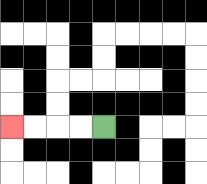{'start': '[4, 5]', 'end': '[0, 5]', 'path_directions': 'L,L,L,L', 'path_coordinates': '[[4, 5], [3, 5], [2, 5], [1, 5], [0, 5]]'}